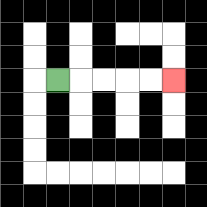{'start': '[2, 3]', 'end': '[7, 3]', 'path_directions': 'R,R,R,R,R', 'path_coordinates': '[[2, 3], [3, 3], [4, 3], [5, 3], [6, 3], [7, 3]]'}